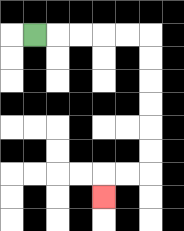{'start': '[1, 1]', 'end': '[4, 8]', 'path_directions': 'R,R,R,R,R,D,D,D,D,D,D,L,L,D', 'path_coordinates': '[[1, 1], [2, 1], [3, 1], [4, 1], [5, 1], [6, 1], [6, 2], [6, 3], [6, 4], [6, 5], [6, 6], [6, 7], [5, 7], [4, 7], [4, 8]]'}